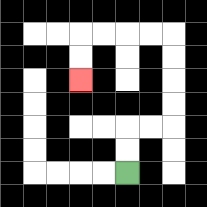{'start': '[5, 7]', 'end': '[3, 3]', 'path_directions': 'U,U,R,R,U,U,U,U,L,L,L,L,D,D', 'path_coordinates': '[[5, 7], [5, 6], [5, 5], [6, 5], [7, 5], [7, 4], [7, 3], [7, 2], [7, 1], [6, 1], [5, 1], [4, 1], [3, 1], [3, 2], [3, 3]]'}